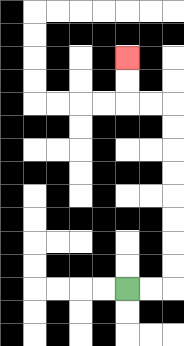{'start': '[5, 12]', 'end': '[5, 2]', 'path_directions': 'R,R,U,U,U,U,U,U,U,U,L,L,U,U', 'path_coordinates': '[[5, 12], [6, 12], [7, 12], [7, 11], [7, 10], [7, 9], [7, 8], [7, 7], [7, 6], [7, 5], [7, 4], [6, 4], [5, 4], [5, 3], [5, 2]]'}